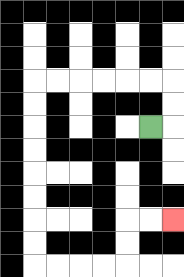{'start': '[6, 5]', 'end': '[7, 9]', 'path_directions': 'R,U,U,L,L,L,L,L,L,D,D,D,D,D,D,D,D,R,R,R,R,U,U,R,R', 'path_coordinates': '[[6, 5], [7, 5], [7, 4], [7, 3], [6, 3], [5, 3], [4, 3], [3, 3], [2, 3], [1, 3], [1, 4], [1, 5], [1, 6], [1, 7], [1, 8], [1, 9], [1, 10], [1, 11], [2, 11], [3, 11], [4, 11], [5, 11], [5, 10], [5, 9], [6, 9], [7, 9]]'}